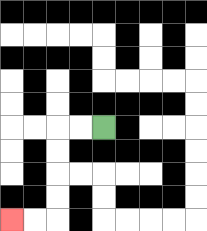{'start': '[4, 5]', 'end': '[0, 9]', 'path_directions': 'L,L,D,D,D,D,L,L', 'path_coordinates': '[[4, 5], [3, 5], [2, 5], [2, 6], [2, 7], [2, 8], [2, 9], [1, 9], [0, 9]]'}